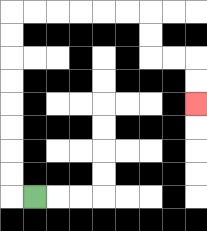{'start': '[1, 8]', 'end': '[8, 4]', 'path_directions': 'L,U,U,U,U,U,U,U,U,R,R,R,R,R,R,D,D,R,R,D,D', 'path_coordinates': '[[1, 8], [0, 8], [0, 7], [0, 6], [0, 5], [0, 4], [0, 3], [0, 2], [0, 1], [0, 0], [1, 0], [2, 0], [3, 0], [4, 0], [5, 0], [6, 0], [6, 1], [6, 2], [7, 2], [8, 2], [8, 3], [8, 4]]'}